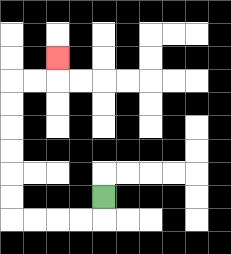{'start': '[4, 8]', 'end': '[2, 2]', 'path_directions': 'D,L,L,L,L,U,U,U,U,U,U,R,R,U', 'path_coordinates': '[[4, 8], [4, 9], [3, 9], [2, 9], [1, 9], [0, 9], [0, 8], [0, 7], [0, 6], [0, 5], [0, 4], [0, 3], [1, 3], [2, 3], [2, 2]]'}